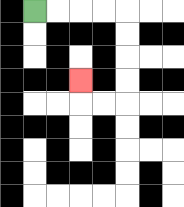{'start': '[1, 0]', 'end': '[3, 3]', 'path_directions': 'R,R,R,R,D,D,D,D,L,L,U', 'path_coordinates': '[[1, 0], [2, 0], [3, 0], [4, 0], [5, 0], [5, 1], [5, 2], [5, 3], [5, 4], [4, 4], [3, 4], [3, 3]]'}